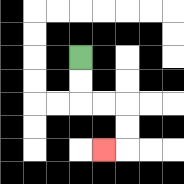{'start': '[3, 2]', 'end': '[4, 6]', 'path_directions': 'D,D,R,R,D,D,L', 'path_coordinates': '[[3, 2], [3, 3], [3, 4], [4, 4], [5, 4], [5, 5], [5, 6], [4, 6]]'}